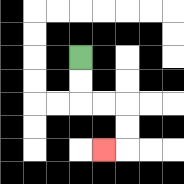{'start': '[3, 2]', 'end': '[4, 6]', 'path_directions': 'D,D,R,R,D,D,L', 'path_coordinates': '[[3, 2], [3, 3], [3, 4], [4, 4], [5, 4], [5, 5], [5, 6], [4, 6]]'}